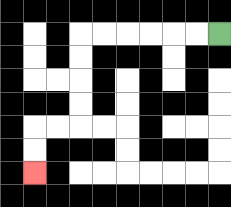{'start': '[9, 1]', 'end': '[1, 7]', 'path_directions': 'L,L,L,L,L,L,D,D,D,D,L,L,D,D', 'path_coordinates': '[[9, 1], [8, 1], [7, 1], [6, 1], [5, 1], [4, 1], [3, 1], [3, 2], [3, 3], [3, 4], [3, 5], [2, 5], [1, 5], [1, 6], [1, 7]]'}